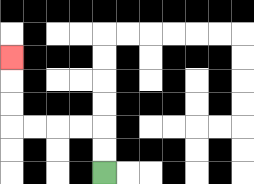{'start': '[4, 7]', 'end': '[0, 2]', 'path_directions': 'U,U,L,L,L,L,U,U,U', 'path_coordinates': '[[4, 7], [4, 6], [4, 5], [3, 5], [2, 5], [1, 5], [0, 5], [0, 4], [0, 3], [0, 2]]'}